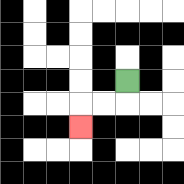{'start': '[5, 3]', 'end': '[3, 5]', 'path_directions': 'D,L,L,D', 'path_coordinates': '[[5, 3], [5, 4], [4, 4], [3, 4], [3, 5]]'}